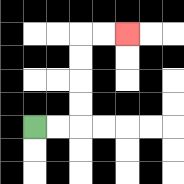{'start': '[1, 5]', 'end': '[5, 1]', 'path_directions': 'R,R,U,U,U,U,R,R', 'path_coordinates': '[[1, 5], [2, 5], [3, 5], [3, 4], [3, 3], [3, 2], [3, 1], [4, 1], [5, 1]]'}